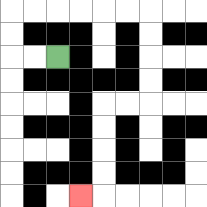{'start': '[2, 2]', 'end': '[3, 8]', 'path_directions': 'L,L,U,U,R,R,R,R,R,R,D,D,D,D,L,L,D,D,D,D,L', 'path_coordinates': '[[2, 2], [1, 2], [0, 2], [0, 1], [0, 0], [1, 0], [2, 0], [3, 0], [4, 0], [5, 0], [6, 0], [6, 1], [6, 2], [6, 3], [6, 4], [5, 4], [4, 4], [4, 5], [4, 6], [4, 7], [4, 8], [3, 8]]'}